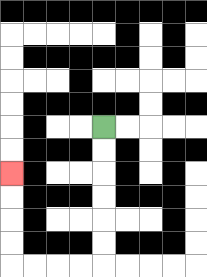{'start': '[4, 5]', 'end': '[0, 7]', 'path_directions': 'D,D,D,D,D,D,L,L,L,L,U,U,U,U', 'path_coordinates': '[[4, 5], [4, 6], [4, 7], [4, 8], [4, 9], [4, 10], [4, 11], [3, 11], [2, 11], [1, 11], [0, 11], [0, 10], [0, 9], [0, 8], [0, 7]]'}